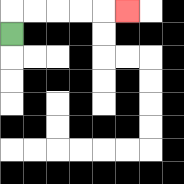{'start': '[0, 1]', 'end': '[5, 0]', 'path_directions': 'U,R,R,R,R,R', 'path_coordinates': '[[0, 1], [0, 0], [1, 0], [2, 0], [3, 0], [4, 0], [5, 0]]'}